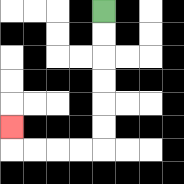{'start': '[4, 0]', 'end': '[0, 5]', 'path_directions': 'D,D,D,D,D,D,L,L,L,L,U', 'path_coordinates': '[[4, 0], [4, 1], [4, 2], [4, 3], [4, 4], [4, 5], [4, 6], [3, 6], [2, 6], [1, 6], [0, 6], [0, 5]]'}